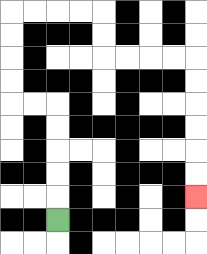{'start': '[2, 9]', 'end': '[8, 8]', 'path_directions': 'U,U,U,U,U,L,L,U,U,U,U,R,R,R,R,D,D,R,R,R,R,D,D,D,D,D,D', 'path_coordinates': '[[2, 9], [2, 8], [2, 7], [2, 6], [2, 5], [2, 4], [1, 4], [0, 4], [0, 3], [0, 2], [0, 1], [0, 0], [1, 0], [2, 0], [3, 0], [4, 0], [4, 1], [4, 2], [5, 2], [6, 2], [7, 2], [8, 2], [8, 3], [8, 4], [8, 5], [8, 6], [8, 7], [8, 8]]'}